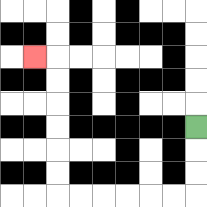{'start': '[8, 5]', 'end': '[1, 2]', 'path_directions': 'D,D,D,L,L,L,L,L,L,U,U,U,U,U,U,L', 'path_coordinates': '[[8, 5], [8, 6], [8, 7], [8, 8], [7, 8], [6, 8], [5, 8], [4, 8], [3, 8], [2, 8], [2, 7], [2, 6], [2, 5], [2, 4], [2, 3], [2, 2], [1, 2]]'}